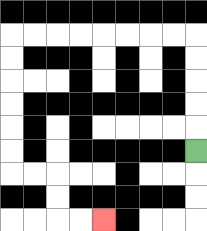{'start': '[8, 6]', 'end': '[4, 9]', 'path_directions': 'U,U,U,U,U,L,L,L,L,L,L,L,L,D,D,D,D,D,D,R,R,D,D,R,R', 'path_coordinates': '[[8, 6], [8, 5], [8, 4], [8, 3], [8, 2], [8, 1], [7, 1], [6, 1], [5, 1], [4, 1], [3, 1], [2, 1], [1, 1], [0, 1], [0, 2], [0, 3], [0, 4], [0, 5], [0, 6], [0, 7], [1, 7], [2, 7], [2, 8], [2, 9], [3, 9], [4, 9]]'}